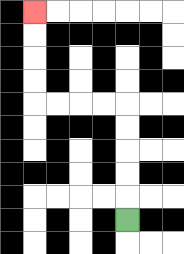{'start': '[5, 9]', 'end': '[1, 0]', 'path_directions': 'U,U,U,U,U,L,L,L,L,U,U,U,U', 'path_coordinates': '[[5, 9], [5, 8], [5, 7], [5, 6], [5, 5], [5, 4], [4, 4], [3, 4], [2, 4], [1, 4], [1, 3], [1, 2], [1, 1], [1, 0]]'}